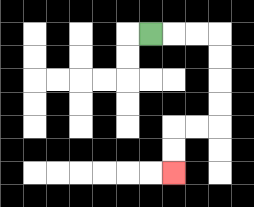{'start': '[6, 1]', 'end': '[7, 7]', 'path_directions': 'R,R,R,D,D,D,D,L,L,D,D', 'path_coordinates': '[[6, 1], [7, 1], [8, 1], [9, 1], [9, 2], [9, 3], [9, 4], [9, 5], [8, 5], [7, 5], [7, 6], [7, 7]]'}